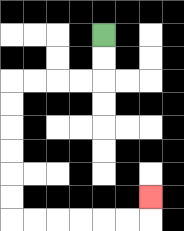{'start': '[4, 1]', 'end': '[6, 8]', 'path_directions': 'D,D,L,L,L,L,D,D,D,D,D,D,R,R,R,R,R,R,U', 'path_coordinates': '[[4, 1], [4, 2], [4, 3], [3, 3], [2, 3], [1, 3], [0, 3], [0, 4], [0, 5], [0, 6], [0, 7], [0, 8], [0, 9], [1, 9], [2, 9], [3, 9], [4, 9], [5, 9], [6, 9], [6, 8]]'}